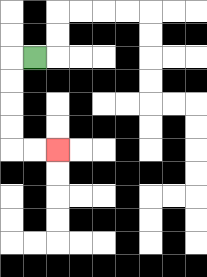{'start': '[1, 2]', 'end': '[2, 6]', 'path_directions': 'L,D,D,D,D,R,R', 'path_coordinates': '[[1, 2], [0, 2], [0, 3], [0, 4], [0, 5], [0, 6], [1, 6], [2, 6]]'}